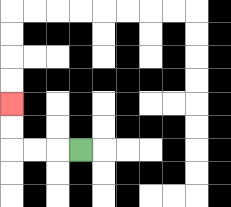{'start': '[3, 6]', 'end': '[0, 4]', 'path_directions': 'L,L,L,U,U', 'path_coordinates': '[[3, 6], [2, 6], [1, 6], [0, 6], [0, 5], [0, 4]]'}